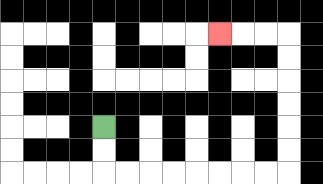{'start': '[4, 5]', 'end': '[9, 1]', 'path_directions': 'D,D,R,R,R,R,R,R,R,R,U,U,U,U,U,U,L,L,L', 'path_coordinates': '[[4, 5], [4, 6], [4, 7], [5, 7], [6, 7], [7, 7], [8, 7], [9, 7], [10, 7], [11, 7], [12, 7], [12, 6], [12, 5], [12, 4], [12, 3], [12, 2], [12, 1], [11, 1], [10, 1], [9, 1]]'}